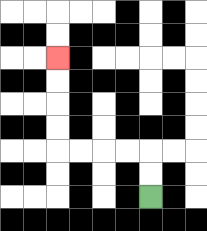{'start': '[6, 8]', 'end': '[2, 2]', 'path_directions': 'U,U,L,L,L,L,U,U,U,U', 'path_coordinates': '[[6, 8], [6, 7], [6, 6], [5, 6], [4, 6], [3, 6], [2, 6], [2, 5], [2, 4], [2, 3], [2, 2]]'}